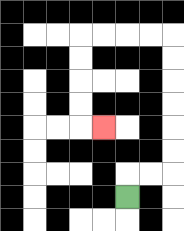{'start': '[5, 8]', 'end': '[4, 5]', 'path_directions': 'U,R,R,U,U,U,U,U,U,L,L,L,L,D,D,D,D,R', 'path_coordinates': '[[5, 8], [5, 7], [6, 7], [7, 7], [7, 6], [7, 5], [7, 4], [7, 3], [7, 2], [7, 1], [6, 1], [5, 1], [4, 1], [3, 1], [3, 2], [3, 3], [3, 4], [3, 5], [4, 5]]'}